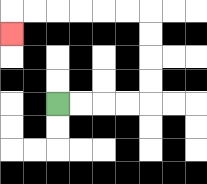{'start': '[2, 4]', 'end': '[0, 1]', 'path_directions': 'R,R,R,R,U,U,U,U,L,L,L,L,L,L,D', 'path_coordinates': '[[2, 4], [3, 4], [4, 4], [5, 4], [6, 4], [6, 3], [6, 2], [6, 1], [6, 0], [5, 0], [4, 0], [3, 0], [2, 0], [1, 0], [0, 0], [0, 1]]'}